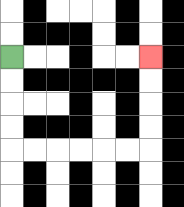{'start': '[0, 2]', 'end': '[6, 2]', 'path_directions': 'D,D,D,D,R,R,R,R,R,R,U,U,U,U', 'path_coordinates': '[[0, 2], [0, 3], [0, 4], [0, 5], [0, 6], [1, 6], [2, 6], [3, 6], [4, 6], [5, 6], [6, 6], [6, 5], [6, 4], [6, 3], [6, 2]]'}